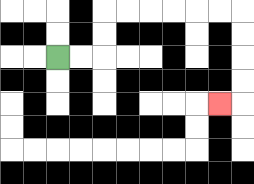{'start': '[2, 2]', 'end': '[9, 4]', 'path_directions': 'R,R,U,U,R,R,R,R,R,R,D,D,D,D,L', 'path_coordinates': '[[2, 2], [3, 2], [4, 2], [4, 1], [4, 0], [5, 0], [6, 0], [7, 0], [8, 0], [9, 0], [10, 0], [10, 1], [10, 2], [10, 3], [10, 4], [9, 4]]'}